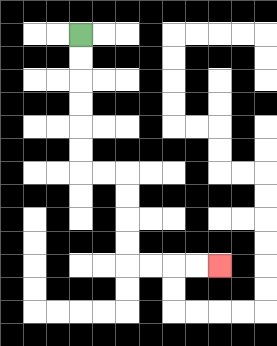{'start': '[3, 1]', 'end': '[9, 11]', 'path_directions': 'D,D,D,D,D,D,R,R,D,D,D,D,R,R,R,R', 'path_coordinates': '[[3, 1], [3, 2], [3, 3], [3, 4], [3, 5], [3, 6], [3, 7], [4, 7], [5, 7], [5, 8], [5, 9], [5, 10], [5, 11], [6, 11], [7, 11], [8, 11], [9, 11]]'}